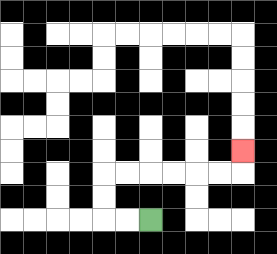{'start': '[6, 9]', 'end': '[10, 6]', 'path_directions': 'L,L,U,U,R,R,R,R,R,R,U', 'path_coordinates': '[[6, 9], [5, 9], [4, 9], [4, 8], [4, 7], [5, 7], [6, 7], [7, 7], [8, 7], [9, 7], [10, 7], [10, 6]]'}